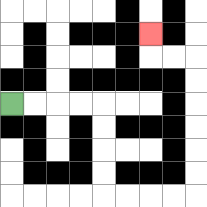{'start': '[0, 4]', 'end': '[6, 1]', 'path_directions': 'R,R,R,R,D,D,D,D,R,R,R,R,U,U,U,U,U,U,L,L,U', 'path_coordinates': '[[0, 4], [1, 4], [2, 4], [3, 4], [4, 4], [4, 5], [4, 6], [4, 7], [4, 8], [5, 8], [6, 8], [7, 8], [8, 8], [8, 7], [8, 6], [8, 5], [8, 4], [8, 3], [8, 2], [7, 2], [6, 2], [6, 1]]'}